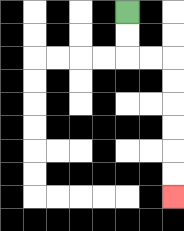{'start': '[5, 0]', 'end': '[7, 8]', 'path_directions': 'D,D,R,R,D,D,D,D,D,D', 'path_coordinates': '[[5, 0], [5, 1], [5, 2], [6, 2], [7, 2], [7, 3], [7, 4], [7, 5], [7, 6], [7, 7], [7, 8]]'}